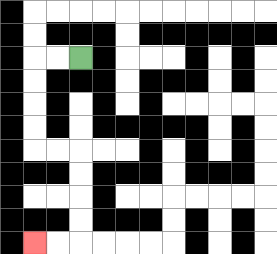{'start': '[3, 2]', 'end': '[1, 10]', 'path_directions': 'L,L,D,D,D,D,R,R,D,D,D,D,L,L', 'path_coordinates': '[[3, 2], [2, 2], [1, 2], [1, 3], [1, 4], [1, 5], [1, 6], [2, 6], [3, 6], [3, 7], [3, 8], [3, 9], [3, 10], [2, 10], [1, 10]]'}